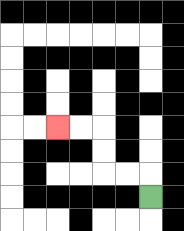{'start': '[6, 8]', 'end': '[2, 5]', 'path_directions': 'U,L,L,U,U,L,L', 'path_coordinates': '[[6, 8], [6, 7], [5, 7], [4, 7], [4, 6], [4, 5], [3, 5], [2, 5]]'}